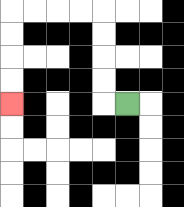{'start': '[5, 4]', 'end': '[0, 4]', 'path_directions': 'L,U,U,U,U,L,L,L,L,D,D,D,D', 'path_coordinates': '[[5, 4], [4, 4], [4, 3], [4, 2], [4, 1], [4, 0], [3, 0], [2, 0], [1, 0], [0, 0], [0, 1], [0, 2], [0, 3], [0, 4]]'}